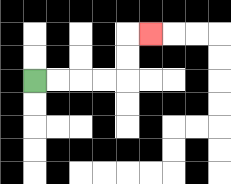{'start': '[1, 3]', 'end': '[6, 1]', 'path_directions': 'R,R,R,R,U,U,R', 'path_coordinates': '[[1, 3], [2, 3], [3, 3], [4, 3], [5, 3], [5, 2], [5, 1], [6, 1]]'}